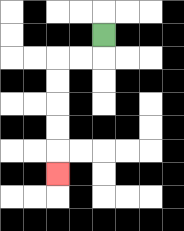{'start': '[4, 1]', 'end': '[2, 7]', 'path_directions': 'D,L,L,D,D,D,D,D', 'path_coordinates': '[[4, 1], [4, 2], [3, 2], [2, 2], [2, 3], [2, 4], [2, 5], [2, 6], [2, 7]]'}